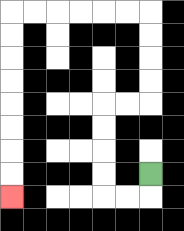{'start': '[6, 7]', 'end': '[0, 8]', 'path_directions': 'D,L,L,U,U,U,U,R,R,U,U,U,U,L,L,L,L,L,L,D,D,D,D,D,D,D,D', 'path_coordinates': '[[6, 7], [6, 8], [5, 8], [4, 8], [4, 7], [4, 6], [4, 5], [4, 4], [5, 4], [6, 4], [6, 3], [6, 2], [6, 1], [6, 0], [5, 0], [4, 0], [3, 0], [2, 0], [1, 0], [0, 0], [0, 1], [0, 2], [0, 3], [0, 4], [0, 5], [0, 6], [0, 7], [0, 8]]'}